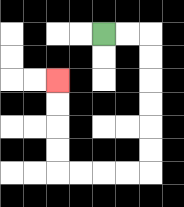{'start': '[4, 1]', 'end': '[2, 3]', 'path_directions': 'R,R,D,D,D,D,D,D,L,L,L,L,U,U,U,U', 'path_coordinates': '[[4, 1], [5, 1], [6, 1], [6, 2], [6, 3], [6, 4], [6, 5], [6, 6], [6, 7], [5, 7], [4, 7], [3, 7], [2, 7], [2, 6], [2, 5], [2, 4], [2, 3]]'}